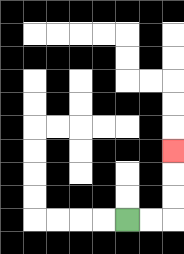{'start': '[5, 9]', 'end': '[7, 6]', 'path_directions': 'R,R,U,U,U', 'path_coordinates': '[[5, 9], [6, 9], [7, 9], [7, 8], [7, 7], [7, 6]]'}